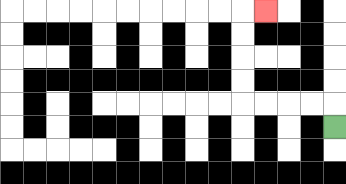{'start': '[14, 5]', 'end': '[11, 0]', 'path_directions': 'U,L,L,L,L,U,U,U,U,R', 'path_coordinates': '[[14, 5], [14, 4], [13, 4], [12, 4], [11, 4], [10, 4], [10, 3], [10, 2], [10, 1], [10, 0], [11, 0]]'}